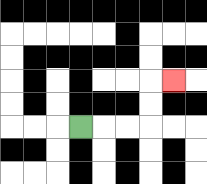{'start': '[3, 5]', 'end': '[7, 3]', 'path_directions': 'R,R,R,U,U,R', 'path_coordinates': '[[3, 5], [4, 5], [5, 5], [6, 5], [6, 4], [6, 3], [7, 3]]'}